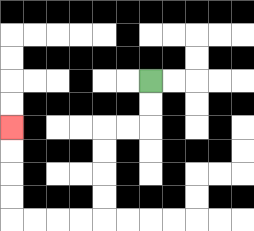{'start': '[6, 3]', 'end': '[0, 5]', 'path_directions': 'D,D,L,L,D,D,D,D,L,L,L,L,U,U,U,U', 'path_coordinates': '[[6, 3], [6, 4], [6, 5], [5, 5], [4, 5], [4, 6], [4, 7], [4, 8], [4, 9], [3, 9], [2, 9], [1, 9], [0, 9], [0, 8], [0, 7], [0, 6], [0, 5]]'}